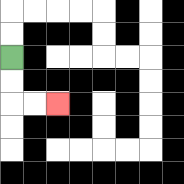{'start': '[0, 2]', 'end': '[2, 4]', 'path_directions': 'D,D,R,R', 'path_coordinates': '[[0, 2], [0, 3], [0, 4], [1, 4], [2, 4]]'}